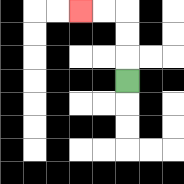{'start': '[5, 3]', 'end': '[3, 0]', 'path_directions': 'U,U,U,L,L', 'path_coordinates': '[[5, 3], [5, 2], [5, 1], [5, 0], [4, 0], [3, 0]]'}